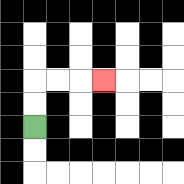{'start': '[1, 5]', 'end': '[4, 3]', 'path_directions': 'U,U,R,R,R', 'path_coordinates': '[[1, 5], [1, 4], [1, 3], [2, 3], [3, 3], [4, 3]]'}